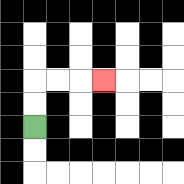{'start': '[1, 5]', 'end': '[4, 3]', 'path_directions': 'U,U,R,R,R', 'path_coordinates': '[[1, 5], [1, 4], [1, 3], [2, 3], [3, 3], [4, 3]]'}